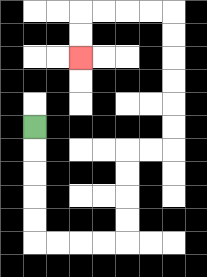{'start': '[1, 5]', 'end': '[3, 2]', 'path_directions': 'D,D,D,D,D,R,R,R,R,U,U,U,U,R,R,U,U,U,U,U,U,L,L,L,L,D,D', 'path_coordinates': '[[1, 5], [1, 6], [1, 7], [1, 8], [1, 9], [1, 10], [2, 10], [3, 10], [4, 10], [5, 10], [5, 9], [5, 8], [5, 7], [5, 6], [6, 6], [7, 6], [7, 5], [7, 4], [7, 3], [7, 2], [7, 1], [7, 0], [6, 0], [5, 0], [4, 0], [3, 0], [3, 1], [3, 2]]'}